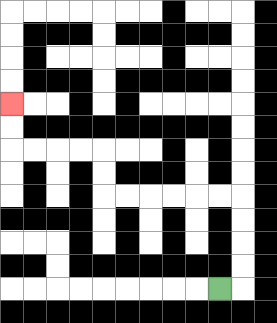{'start': '[9, 12]', 'end': '[0, 4]', 'path_directions': 'R,U,U,U,U,L,L,L,L,L,L,U,U,L,L,L,L,U,U', 'path_coordinates': '[[9, 12], [10, 12], [10, 11], [10, 10], [10, 9], [10, 8], [9, 8], [8, 8], [7, 8], [6, 8], [5, 8], [4, 8], [4, 7], [4, 6], [3, 6], [2, 6], [1, 6], [0, 6], [0, 5], [0, 4]]'}